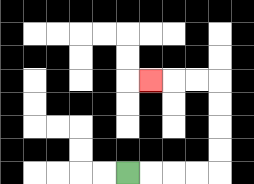{'start': '[5, 7]', 'end': '[6, 3]', 'path_directions': 'R,R,R,R,U,U,U,U,L,L,L', 'path_coordinates': '[[5, 7], [6, 7], [7, 7], [8, 7], [9, 7], [9, 6], [9, 5], [9, 4], [9, 3], [8, 3], [7, 3], [6, 3]]'}